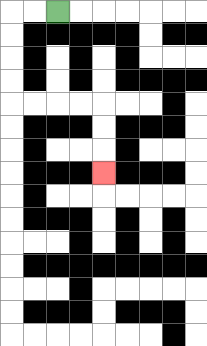{'start': '[2, 0]', 'end': '[4, 7]', 'path_directions': 'L,L,D,D,D,D,R,R,R,R,D,D,D', 'path_coordinates': '[[2, 0], [1, 0], [0, 0], [0, 1], [0, 2], [0, 3], [0, 4], [1, 4], [2, 4], [3, 4], [4, 4], [4, 5], [4, 6], [4, 7]]'}